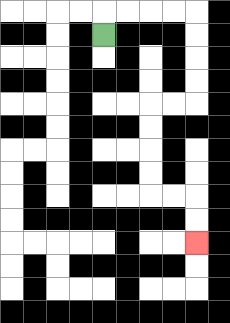{'start': '[4, 1]', 'end': '[8, 10]', 'path_directions': 'U,R,R,R,R,D,D,D,D,L,L,D,D,D,D,R,R,D,D', 'path_coordinates': '[[4, 1], [4, 0], [5, 0], [6, 0], [7, 0], [8, 0], [8, 1], [8, 2], [8, 3], [8, 4], [7, 4], [6, 4], [6, 5], [6, 6], [6, 7], [6, 8], [7, 8], [8, 8], [8, 9], [8, 10]]'}